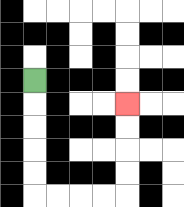{'start': '[1, 3]', 'end': '[5, 4]', 'path_directions': 'D,D,D,D,D,R,R,R,R,U,U,U,U', 'path_coordinates': '[[1, 3], [1, 4], [1, 5], [1, 6], [1, 7], [1, 8], [2, 8], [3, 8], [4, 8], [5, 8], [5, 7], [5, 6], [5, 5], [5, 4]]'}